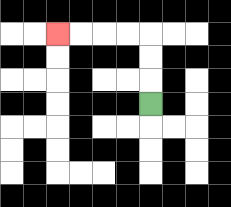{'start': '[6, 4]', 'end': '[2, 1]', 'path_directions': 'U,U,U,L,L,L,L', 'path_coordinates': '[[6, 4], [6, 3], [6, 2], [6, 1], [5, 1], [4, 1], [3, 1], [2, 1]]'}